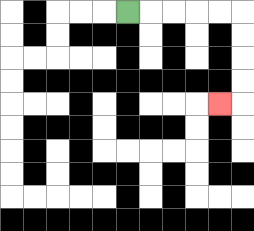{'start': '[5, 0]', 'end': '[9, 4]', 'path_directions': 'R,R,R,R,R,D,D,D,D,L', 'path_coordinates': '[[5, 0], [6, 0], [7, 0], [8, 0], [9, 0], [10, 0], [10, 1], [10, 2], [10, 3], [10, 4], [9, 4]]'}